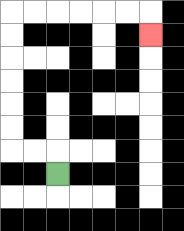{'start': '[2, 7]', 'end': '[6, 1]', 'path_directions': 'U,L,L,U,U,U,U,U,U,R,R,R,R,R,R,D', 'path_coordinates': '[[2, 7], [2, 6], [1, 6], [0, 6], [0, 5], [0, 4], [0, 3], [0, 2], [0, 1], [0, 0], [1, 0], [2, 0], [3, 0], [4, 0], [5, 0], [6, 0], [6, 1]]'}